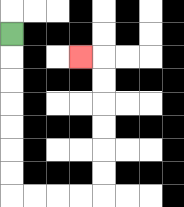{'start': '[0, 1]', 'end': '[3, 2]', 'path_directions': 'D,D,D,D,D,D,D,R,R,R,R,U,U,U,U,U,U,L', 'path_coordinates': '[[0, 1], [0, 2], [0, 3], [0, 4], [0, 5], [0, 6], [0, 7], [0, 8], [1, 8], [2, 8], [3, 8], [4, 8], [4, 7], [4, 6], [4, 5], [4, 4], [4, 3], [4, 2], [3, 2]]'}